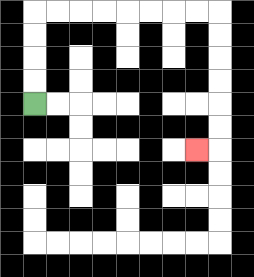{'start': '[1, 4]', 'end': '[8, 6]', 'path_directions': 'U,U,U,U,R,R,R,R,R,R,R,R,D,D,D,D,D,D,L', 'path_coordinates': '[[1, 4], [1, 3], [1, 2], [1, 1], [1, 0], [2, 0], [3, 0], [4, 0], [5, 0], [6, 0], [7, 0], [8, 0], [9, 0], [9, 1], [9, 2], [9, 3], [9, 4], [9, 5], [9, 6], [8, 6]]'}